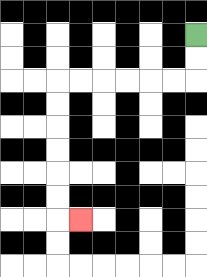{'start': '[8, 1]', 'end': '[3, 9]', 'path_directions': 'D,D,L,L,L,L,L,L,D,D,D,D,D,D,R', 'path_coordinates': '[[8, 1], [8, 2], [8, 3], [7, 3], [6, 3], [5, 3], [4, 3], [3, 3], [2, 3], [2, 4], [2, 5], [2, 6], [2, 7], [2, 8], [2, 9], [3, 9]]'}